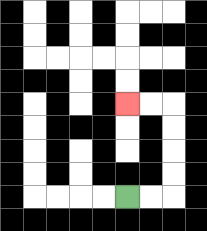{'start': '[5, 8]', 'end': '[5, 4]', 'path_directions': 'R,R,U,U,U,U,L,L', 'path_coordinates': '[[5, 8], [6, 8], [7, 8], [7, 7], [7, 6], [7, 5], [7, 4], [6, 4], [5, 4]]'}